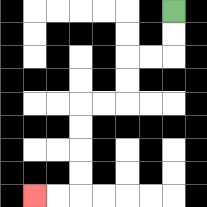{'start': '[7, 0]', 'end': '[1, 8]', 'path_directions': 'D,D,L,L,D,D,L,L,D,D,D,D,L,L', 'path_coordinates': '[[7, 0], [7, 1], [7, 2], [6, 2], [5, 2], [5, 3], [5, 4], [4, 4], [3, 4], [3, 5], [3, 6], [3, 7], [3, 8], [2, 8], [1, 8]]'}